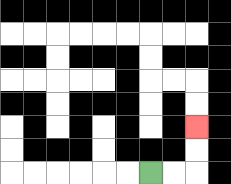{'start': '[6, 7]', 'end': '[8, 5]', 'path_directions': 'R,R,U,U', 'path_coordinates': '[[6, 7], [7, 7], [8, 7], [8, 6], [8, 5]]'}